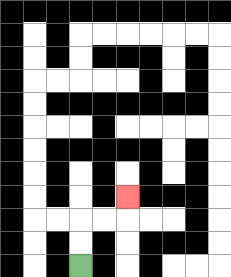{'start': '[3, 11]', 'end': '[5, 8]', 'path_directions': 'U,U,R,R,U', 'path_coordinates': '[[3, 11], [3, 10], [3, 9], [4, 9], [5, 9], [5, 8]]'}